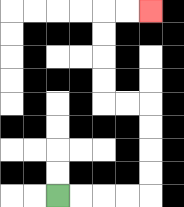{'start': '[2, 8]', 'end': '[6, 0]', 'path_directions': 'R,R,R,R,U,U,U,U,L,L,U,U,U,U,R,R', 'path_coordinates': '[[2, 8], [3, 8], [4, 8], [5, 8], [6, 8], [6, 7], [6, 6], [6, 5], [6, 4], [5, 4], [4, 4], [4, 3], [4, 2], [4, 1], [4, 0], [5, 0], [6, 0]]'}